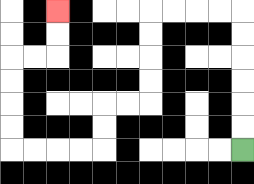{'start': '[10, 6]', 'end': '[2, 0]', 'path_directions': 'U,U,U,U,U,U,L,L,L,L,D,D,D,D,L,L,D,D,L,L,L,L,U,U,U,U,R,R,U,U', 'path_coordinates': '[[10, 6], [10, 5], [10, 4], [10, 3], [10, 2], [10, 1], [10, 0], [9, 0], [8, 0], [7, 0], [6, 0], [6, 1], [6, 2], [6, 3], [6, 4], [5, 4], [4, 4], [4, 5], [4, 6], [3, 6], [2, 6], [1, 6], [0, 6], [0, 5], [0, 4], [0, 3], [0, 2], [1, 2], [2, 2], [2, 1], [2, 0]]'}